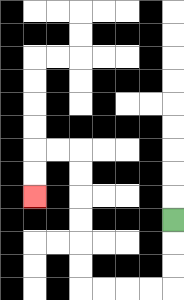{'start': '[7, 9]', 'end': '[1, 8]', 'path_directions': 'D,D,D,L,L,L,L,U,U,U,U,U,U,L,L,D,D', 'path_coordinates': '[[7, 9], [7, 10], [7, 11], [7, 12], [6, 12], [5, 12], [4, 12], [3, 12], [3, 11], [3, 10], [3, 9], [3, 8], [3, 7], [3, 6], [2, 6], [1, 6], [1, 7], [1, 8]]'}